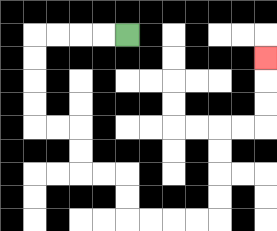{'start': '[5, 1]', 'end': '[11, 2]', 'path_directions': 'L,L,L,L,D,D,D,D,R,R,D,D,R,R,D,D,R,R,R,R,U,U,U,U,R,R,U,U,U', 'path_coordinates': '[[5, 1], [4, 1], [3, 1], [2, 1], [1, 1], [1, 2], [1, 3], [1, 4], [1, 5], [2, 5], [3, 5], [3, 6], [3, 7], [4, 7], [5, 7], [5, 8], [5, 9], [6, 9], [7, 9], [8, 9], [9, 9], [9, 8], [9, 7], [9, 6], [9, 5], [10, 5], [11, 5], [11, 4], [11, 3], [11, 2]]'}